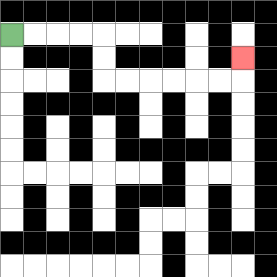{'start': '[0, 1]', 'end': '[10, 2]', 'path_directions': 'R,R,R,R,D,D,R,R,R,R,R,R,U', 'path_coordinates': '[[0, 1], [1, 1], [2, 1], [3, 1], [4, 1], [4, 2], [4, 3], [5, 3], [6, 3], [7, 3], [8, 3], [9, 3], [10, 3], [10, 2]]'}